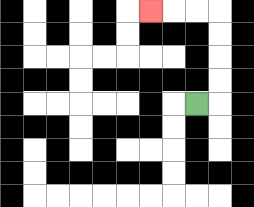{'start': '[8, 4]', 'end': '[6, 0]', 'path_directions': 'R,U,U,U,U,L,L,L', 'path_coordinates': '[[8, 4], [9, 4], [9, 3], [9, 2], [9, 1], [9, 0], [8, 0], [7, 0], [6, 0]]'}